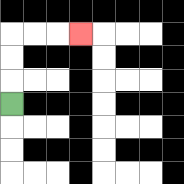{'start': '[0, 4]', 'end': '[3, 1]', 'path_directions': 'U,U,U,R,R,R', 'path_coordinates': '[[0, 4], [0, 3], [0, 2], [0, 1], [1, 1], [2, 1], [3, 1]]'}